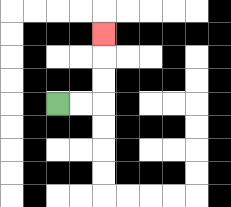{'start': '[2, 4]', 'end': '[4, 1]', 'path_directions': 'R,R,U,U,U', 'path_coordinates': '[[2, 4], [3, 4], [4, 4], [4, 3], [4, 2], [4, 1]]'}